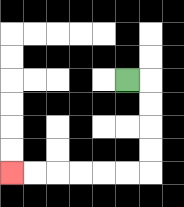{'start': '[5, 3]', 'end': '[0, 7]', 'path_directions': 'R,D,D,D,D,L,L,L,L,L,L', 'path_coordinates': '[[5, 3], [6, 3], [6, 4], [6, 5], [6, 6], [6, 7], [5, 7], [4, 7], [3, 7], [2, 7], [1, 7], [0, 7]]'}